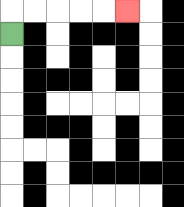{'start': '[0, 1]', 'end': '[5, 0]', 'path_directions': 'U,R,R,R,R,R', 'path_coordinates': '[[0, 1], [0, 0], [1, 0], [2, 0], [3, 0], [4, 0], [5, 0]]'}